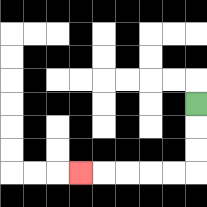{'start': '[8, 4]', 'end': '[3, 7]', 'path_directions': 'D,D,D,L,L,L,L,L', 'path_coordinates': '[[8, 4], [8, 5], [8, 6], [8, 7], [7, 7], [6, 7], [5, 7], [4, 7], [3, 7]]'}